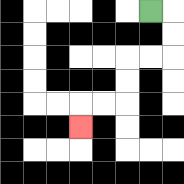{'start': '[6, 0]', 'end': '[3, 5]', 'path_directions': 'R,D,D,L,L,D,D,L,L,D', 'path_coordinates': '[[6, 0], [7, 0], [7, 1], [7, 2], [6, 2], [5, 2], [5, 3], [5, 4], [4, 4], [3, 4], [3, 5]]'}